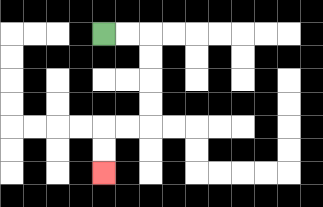{'start': '[4, 1]', 'end': '[4, 7]', 'path_directions': 'R,R,D,D,D,D,L,L,D,D', 'path_coordinates': '[[4, 1], [5, 1], [6, 1], [6, 2], [6, 3], [6, 4], [6, 5], [5, 5], [4, 5], [4, 6], [4, 7]]'}